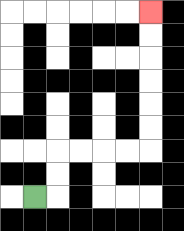{'start': '[1, 8]', 'end': '[6, 0]', 'path_directions': 'R,U,U,R,R,R,R,U,U,U,U,U,U', 'path_coordinates': '[[1, 8], [2, 8], [2, 7], [2, 6], [3, 6], [4, 6], [5, 6], [6, 6], [6, 5], [6, 4], [6, 3], [6, 2], [6, 1], [6, 0]]'}